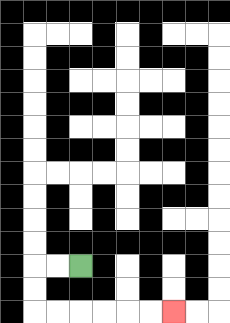{'start': '[3, 11]', 'end': '[7, 13]', 'path_directions': 'L,L,D,D,R,R,R,R,R,R', 'path_coordinates': '[[3, 11], [2, 11], [1, 11], [1, 12], [1, 13], [2, 13], [3, 13], [4, 13], [5, 13], [6, 13], [7, 13]]'}